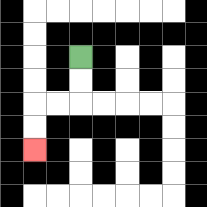{'start': '[3, 2]', 'end': '[1, 6]', 'path_directions': 'D,D,L,L,D,D', 'path_coordinates': '[[3, 2], [3, 3], [3, 4], [2, 4], [1, 4], [1, 5], [1, 6]]'}